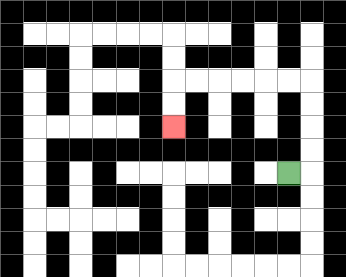{'start': '[12, 7]', 'end': '[7, 5]', 'path_directions': 'R,U,U,U,U,L,L,L,L,L,L,D,D', 'path_coordinates': '[[12, 7], [13, 7], [13, 6], [13, 5], [13, 4], [13, 3], [12, 3], [11, 3], [10, 3], [9, 3], [8, 3], [7, 3], [7, 4], [7, 5]]'}